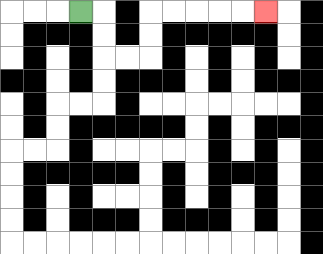{'start': '[3, 0]', 'end': '[11, 0]', 'path_directions': 'R,D,D,R,R,U,U,R,R,R,R,R', 'path_coordinates': '[[3, 0], [4, 0], [4, 1], [4, 2], [5, 2], [6, 2], [6, 1], [6, 0], [7, 0], [8, 0], [9, 0], [10, 0], [11, 0]]'}